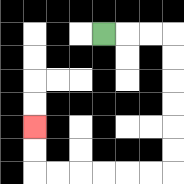{'start': '[4, 1]', 'end': '[1, 5]', 'path_directions': 'R,R,R,D,D,D,D,D,D,L,L,L,L,L,L,U,U', 'path_coordinates': '[[4, 1], [5, 1], [6, 1], [7, 1], [7, 2], [7, 3], [7, 4], [7, 5], [7, 6], [7, 7], [6, 7], [5, 7], [4, 7], [3, 7], [2, 7], [1, 7], [1, 6], [1, 5]]'}